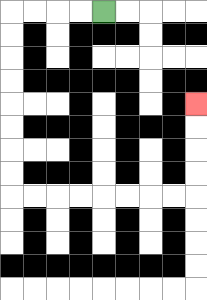{'start': '[4, 0]', 'end': '[8, 4]', 'path_directions': 'L,L,L,L,D,D,D,D,D,D,D,D,R,R,R,R,R,R,R,R,U,U,U,U', 'path_coordinates': '[[4, 0], [3, 0], [2, 0], [1, 0], [0, 0], [0, 1], [0, 2], [0, 3], [0, 4], [0, 5], [0, 6], [0, 7], [0, 8], [1, 8], [2, 8], [3, 8], [4, 8], [5, 8], [6, 8], [7, 8], [8, 8], [8, 7], [8, 6], [8, 5], [8, 4]]'}